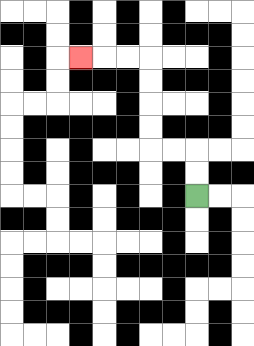{'start': '[8, 8]', 'end': '[3, 2]', 'path_directions': 'U,U,L,L,U,U,U,U,L,L,L', 'path_coordinates': '[[8, 8], [8, 7], [8, 6], [7, 6], [6, 6], [6, 5], [6, 4], [6, 3], [6, 2], [5, 2], [4, 2], [3, 2]]'}